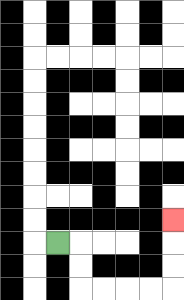{'start': '[2, 10]', 'end': '[7, 9]', 'path_directions': 'R,D,D,R,R,R,R,U,U,U', 'path_coordinates': '[[2, 10], [3, 10], [3, 11], [3, 12], [4, 12], [5, 12], [6, 12], [7, 12], [7, 11], [7, 10], [7, 9]]'}